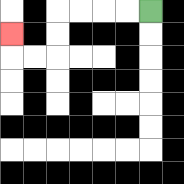{'start': '[6, 0]', 'end': '[0, 1]', 'path_directions': 'L,L,L,L,D,D,L,L,U', 'path_coordinates': '[[6, 0], [5, 0], [4, 0], [3, 0], [2, 0], [2, 1], [2, 2], [1, 2], [0, 2], [0, 1]]'}